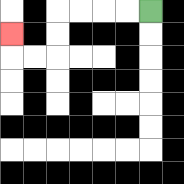{'start': '[6, 0]', 'end': '[0, 1]', 'path_directions': 'L,L,L,L,D,D,L,L,U', 'path_coordinates': '[[6, 0], [5, 0], [4, 0], [3, 0], [2, 0], [2, 1], [2, 2], [1, 2], [0, 2], [0, 1]]'}